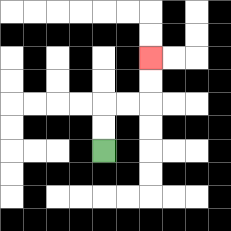{'start': '[4, 6]', 'end': '[6, 2]', 'path_directions': 'U,U,R,R,U,U', 'path_coordinates': '[[4, 6], [4, 5], [4, 4], [5, 4], [6, 4], [6, 3], [6, 2]]'}